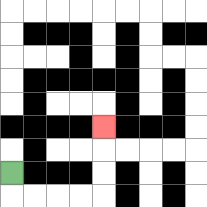{'start': '[0, 7]', 'end': '[4, 5]', 'path_directions': 'D,R,R,R,R,U,U,U', 'path_coordinates': '[[0, 7], [0, 8], [1, 8], [2, 8], [3, 8], [4, 8], [4, 7], [4, 6], [4, 5]]'}